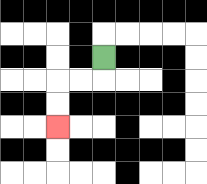{'start': '[4, 2]', 'end': '[2, 5]', 'path_directions': 'D,L,L,D,D', 'path_coordinates': '[[4, 2], [4, 3], [3, 3], [2, 3], [2, 4], [2, 5]]'}